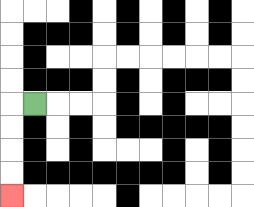{'start': '[1, 4]', 'end': '[0, 8]', 'path_directions': 'L,D,D,D,D', 'path_coordinates': '[[1, 4], [0, 4], [0, 5], [0, 6], [0, 7], [0, 8]]'}